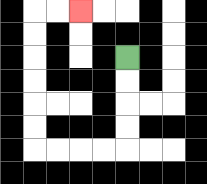{'start': '[5, 2]', 'end': '[3, 0]', 'path_directions': 'D,D,D,D,L,L,L,L,U,U,U,U,U,U,R,R', 'path_coordinates': '[[5, 2], [5, 3], [5, 4], [5, 5], [5, 6], [4, 6], [3, 6], [2, 6], [1, 6], [1, 5], [1, 4], [1, 3], [1, 2], [1, 1], [1, 0], [2, 0], [3, 0]]'}